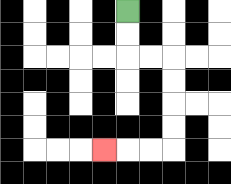{'start': '[5, 0]', 'end': '[4, 6]', 'path_directions': 'D,D,R,R,D,D,D,D,L,L,L', 'path_coordinates': '[[5, 0], [5, 1], [5, 2], [6, 2], [7, 2], [7, 3], [7, 4], [7, 5], [7, 6], [6, 6], [5, 6], [4, 6]]'}